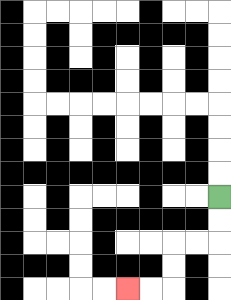{'start': '[9, 8]', 'end': '[5, 12]', 'path_directions': 'D,D,L,L,D,D,L,L', 'path_coordinates': '[[9, 8], [9, 9], [9, 10], [8, 10], [7, 10], [7, 11], [7, 12], [6, 12], [5, 12]]'}